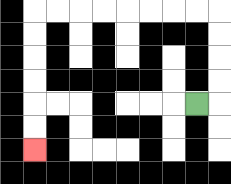{'start': '[8, 4]', 'end': '[1, 6]', 'path_directions': 'R,U,U,U,U,L,L,L,L,L,L,L,L,D,D,D,D,D,D', 'path_coordinates': '[[8, 4], [9, 4], [9, 3], [9, 2], [9, 1], [9, 0], [8, 0], [7, 0], [6, 0], [5, 0], [4, 0], [3, 0], [2, 0], [1, 0], [1, 1], [1, 2], [1, 3], [1, 4], [1, 5], [1, 6]]'}